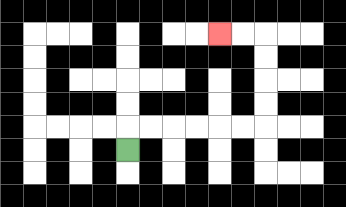{'start': '[5, 6]', 'end': '[9, 1]', 'path_directions': 'U,R,R,R,R,R,R,U,U,U,U,L,L', 'path_coordinates': '[[5, 6], [5, 5], [6, 5], [7, 5], [8, 5], [9, 5], [10, 5], [11, 5], [11, 4], [11, 3], [11, 2], [11, 1], [10, 1], [9, 1]]'}